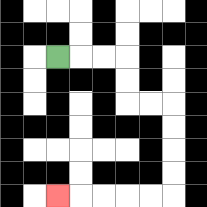{'start': '[2, 2]', 'end': '[2, 8]', 'path_directions': 'R,R,R,D,D,R,R,D,D,D,D,L,L,L,L,L', 'path_coordinates': '[[2, 2], [3, 2], [4, 2], [5, 2], [5, 3], [5, 4], [6, 4], [7, 4], [7, 5], [7, 6], [7, 7], [7, 8], [6, 8], [5, 8], [4, 8], [3, 8], [2, 8]]'}